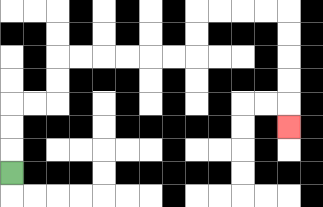{'start': '[0, 7]', 'end': '[12, 5]', 'path_directions': 'U,U,U,R,R,U,U,R,R,R,R,R,R,U,U,R,R,R,R,D,D,D,D,D', 'path_coordinates': '[[0, 7], [0, 6], [0, 5], [0, 4], [1, 4], [2, 4], [2, 3], [2, 2], [3, 2], [4, 2], [5, 2], [6, 2], [7, 2], [8, 2], [8, 1], [8, 0], [9, 0], [10, 0], [11, 0], [12, 0], [12, 1], [12, 2], [12, 3], [12, 4], [12, 5]]'}